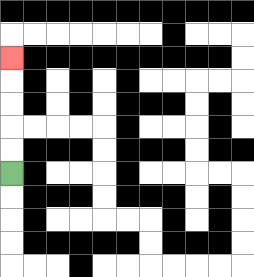{'start': '[0, 7]', 'end': '[0, 2]', 'path_directions': 'U,U,U,U,U', 'path_coordinates': '[[0, 7], [0, 6], [0, 5], [0, 4], [0, 3], [0, 2]]'}